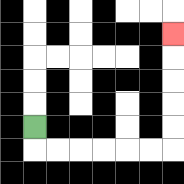{'start': '[1, 5]', 'end': '[7, 1]', 'path_directions': 'D,R,R,R,R,R,R,U,U,U,U,U', 'path_coordinates': '[[1, 5], [1, 6], [2, 6], [3, 6], [4, 6], [5, 6], [6, 6], [7, 6], [7, 5], [7, 4], [7, 3], [7, 2], [7, 1]]'}